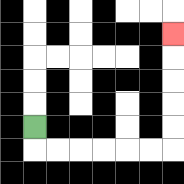{'start': '[1, 5]', 'end': '[7, 1]', 'path_directions': 'D,R,R,R,R,R,R,U,U,U,U,U', 'path_coordinates': '[[1, 5], [1, 6], [2, 6], [3, 6], [4, 6], [5, 6], [6, 6], [7, 6], [7, 5], [7, 4], [7, 3], [7, 2], [7, 1]]'}